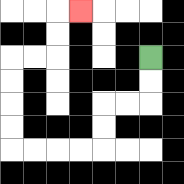{'start': '[6, 2]', 'end': '[3, 0]', 'path_directions': 'D,D,L,L,D,D,L,L,L,L,U,U,U,U,R,R,U,U,R', 'path_coordinates': '[[6, 2], [6, 3], [6, 4], [5, 4], [4, 4], [4, 5], [4, 6], [3, 6], [2, 6], [1, 6], [0, 6], [0, 5], [0, 4], [0, 3], [0, 2], [1, 2], [2, 2], [2, 1], [2, 0], [3, 0]]'}